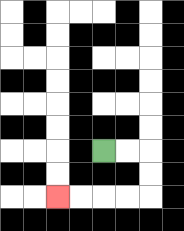{'start': '[4, 6]', 'end': '[2, 8]', 'path_directions': 'R,R,D,D,L,L,L,L', 'path_coordinates': '[[4, 6], [5, 6], [6, 6], [6, 7], [6, 8], [5, 8], [4, 8], [3, 8], [2, 8]]'}